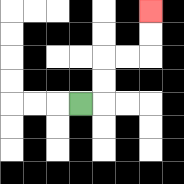{'start': '[3, 4]', 'end': '[6, 0]', 'path_directions': 'R,U,U,R,R,U,U', 'path_coordinates': '[[3, 4], [4, 4], [4, 3], [4, 2], [5, 2], [6, 2], [6, 1], [6, 0]]'}